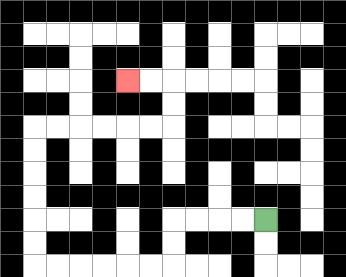{'start': '[11, 9]', 'end': '[5, 3]', 'path_directions': 'L,L,L,L,D,D,L,L,L,L,L,L,U,U,U,U,U,U,R,R,R,R,R,R,U,U,L,L', 'path_coordinates': '[[11, 9], [10, 9], [9, 9], [8, 9], [7, 9], [7, 10], [7, 11], [6, 11], [5, 11], [4, 11], [3, 11], [2, 11], [1, 11], [1, 10], [1, 9], [1, 8], [1, 7], [1, 6], [1, 5], [2, 5], [3, 5], [4, 5], [5, 5], [6, 5], [7, 5], [7, 4], [7, 3], [6, 3], [5, 3]]'}